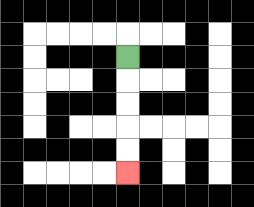{'start': '[5, 2]', 'end': '[5, 7]', 'path_directions': 'D,D,D,D,D', 'path_coordinates': '[[5, 2], [5, 3], [5, 4], [5, 5], [5, 6], [5, 7]]'}